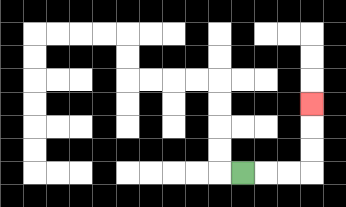{'start': '[10, 7]', 'end': '[13, 4]', 'path_directions': 'R,R,R,U,U,U', 'path_coordinates': '[[10, 7], [11, 7], [12, 7], [13, 7], [13, 6], [13, 5], [13, 4]]'}